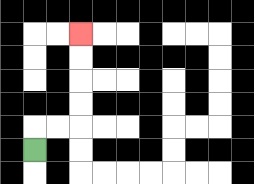{'start': '[1, 6]', 'end': '[3, 1]', 'path_directions': 'U,R,R,U,U,U,U', 'path_coordinates': '[[1, 6], [1, 5], [2, 5], [3, 5], [3, 4], [3, 3], [3, 2], [3, 1]]'}